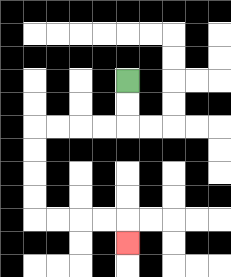{'start': '[5, 3]', 'end': '[5, 10]', 'path_directions': 'D,D,L,L,L,L,D,D,D,D,R,R,R,R,D', 'path_coordinates': '[[5, 3], [5, 4], [5, 5], [4, 5], [3, 5], [2, 5], [1, 5], [1, 6], [1, 7], [1, 8], [1, 9], [2, 9], [3, 9], [4, 9], [5, 9], [5, 10]]'}